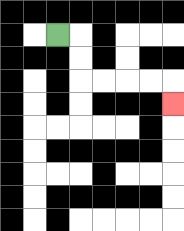{'start': '[2, 1]', 'end': '[7, 4]', 'path_directions': 'R,D,D,R,R,R,R,D', 'path_coordinates': '[[2, 1], [3, 1], [3, 2], [3, 3], [4, 3], [5, 3], [6, 3], [7, 3], [7, 4]]'}